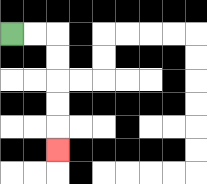{'start': '[0, 1]', 'end': '[2, 6]', 'path_directions': 'R,R,D,D,D,D,D', 'path_coordinates': '[[0, 1], [1, 1], [2, 1], [2, 2], [2, 3], [2, 4], [2, 5], [2, 6]]'}